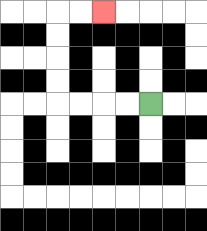{'start': '[6, 4]', 'end': '[4, 0]', 'path_directions': 'L,L,L,L,U,U,U,U,R,R', 'path_coordinates': '[[6, 4], [5, 4], [4, 4], [3, 4], [2, 4], [2, 3], [2, 2], [2, 1], [2, 0], [3, 0], [4, 0]]'}